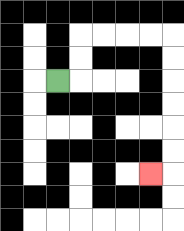{'start': '[2, 3]', 'end': '[6, 7]', 'path_directions': 'R,U,U,R,R,R,R,D,D,D,D,D,D,L', 'path_coordinates': '[[2, 3], [3, 3], [3, 2], [3, 1], [4, 1], [5, 1], [6, 1], [7, 1], [7, 2], [7, 3], [7, 4], [7, 5], [7, 6], [7, 7], [6, 7]]'}